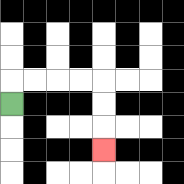{'start': '[0, 4]', 'end': '[4, 6]', 'path_directions': 'U,R,R,R,R,D,D,D', 'path_coordinates': '[[0, 4], [0, 3], [1, 3], [2, 3], [3, 3], [4, 3], [4, 4], [4, 5], [4, 6]]'}